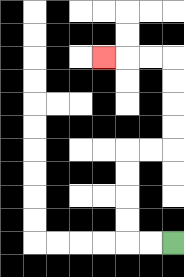{'start': '[7, 10]', 'end': '[4, 2]', 'path_directions': 'L,L,U,U,U,U,R,R,U,U,U,U,L,L,L', 'path_coordinates': '[[7, 10], [6, 10], [5, 10], [5, 9], [5, 8], [5, 7], [5, 6], [6, 6], [7, 6], [7, 5], [7, 4], [7, 3], [7, 2], [6, 2], [5, 2], [4, 2]]'}